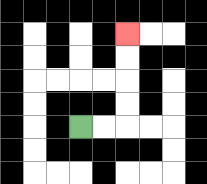{'start': '[3, 5]', 'end': '[5, 1]', 'path_directions': 'R,R,U,U,U,U', 'path_coordinates': '[[3, 5], [4, 5], [5, 5], [5, 4], [5, 3], [5, 2], [5, 1]]'}